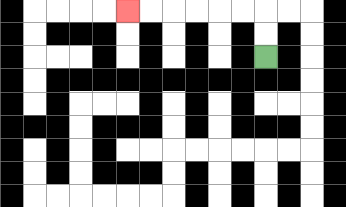{'start': '[11, 2]', 'end': '[5, 0]', 'path_directions': 'U,U,L,L,L,L,L,L', 'path_coordinates': '[[11, 2], [11, 1], [11, 0], [10, 0], [9, 0], [8, 0], [7, 0], [6, 0], [5, 0]]'}